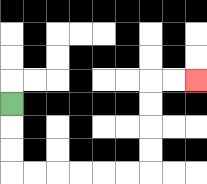{'start': '[0, 4]', 'end': '[8, 3]', 'path_directions': 'D,D,D,R,R,R,R,R,R,U,U,U,U,R,R', 'path_coordinates': '[[0, 4], [0, 5], [0, 6], [0, 7], [1, 7], [2, 7], [3, 7], [4, 7], [5, 7], [6, 7], [6, 6], [6, 5], [6, 4], [6, 3], [7, 3], [8, 3]]'}